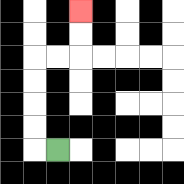{'start': '[2, 6]', 'end': '[3, 0]', 'path_directions': 'L,U,U,U,U,R,R,U,U', 'path_coordinates': '[[2, 6], [1, 6], [1, 5], [1, 4], [1, 3], [1, 2], [2, 2], [3, 2], [3, 1], [3, 0]]'}